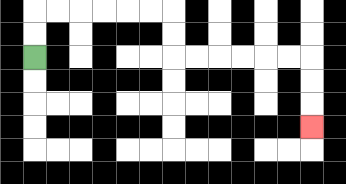{'start': '[1, 2]', 'end': '[13, 5]', 'path_directions': 'U,U,R,R,R,R,R,R,D,D,R,R,R,R,R,R,D,D,D', 'path_coordinates': '[[1, 2], [1, 1], [1, 0], [2, 0], [3, 0], [4, 0], [5, 0], [6, 0], [7, 0], [7, 1], [7, 2], [8, 2], [9, 2], [10, 2], [11, 2], [12, 2], [13, 2], [13, 3], [13, 4], [13, 5]]'}